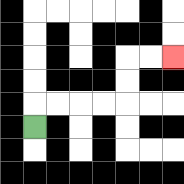{'start': '[1, 5]', 'end': '[7, 2]', 'path_directions': 'U,R,R,R,R,U,U,R,R', 'path_coordinates': '[[1, 5], [1, 4], [2, 4], [3, 4], [4, 4], [5, 4], [5, 3], [5, 2], [6, 2], [7, 2]]'}